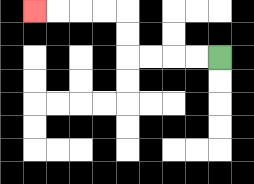{'start': '[9, 2]', 'end': '[1, 0]', 'path_directions': 'L,L,L,L,U,U,L,L,L,L', 'path_coordinates': '[[9, 2], [8, 2], [7, 2], [6, 2], [5, 2], [5, 1], [5, 0], [4, 0], [3, 0], [2, 0], [1, 0]]'}